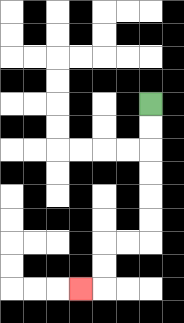{'start': '[6, 4]', 'end': '[3, 12]', 'path_directions': 'D,D,D,D,D,D,L,L,D,D,L', 'path_coordinates': '[[6, 4], [6, 5], [6, 6], [6, 7], [6, 8], [6, 9], [6, 10], [5, 10], [4, 10], [4, 11], [4, 12], [3, 12]]'}